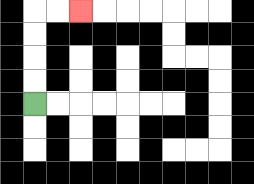{'start': '[1, 4]', 'end': '[3, 0]', 'path_directions': 'U,U,U,U,R,R', 'path_coordinates': '[[1, 4], [1, 3], [1, 2], [1, 1], [1, 0], [2, 0], [3, 0]]'}